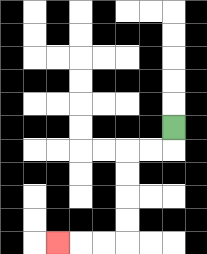{'start': '[7, 5]', 'end': '[2, 10]', 'path_directions': 'D,L,L,D,D,D,D,L,L,L', 'path_coordinates': '[[7, 5], [7, 6], [6, 6], [5, 6], [5, 7], [5, 8], [5, 9], [5, 10], [4, 10], [3, 10], [2, 10]]'}